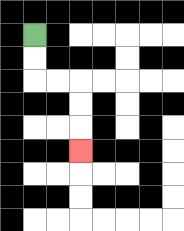{'start': '[1, 1]', 'end': '[3, 6]', 'path_directions': 'D,D,R,R,D,D,D', 'path_coordinates': '[[1, 1], [1, 2], [1, 3], [2, 3], [3, 3], [3, 4], [3, 5], [3, 6]]'}